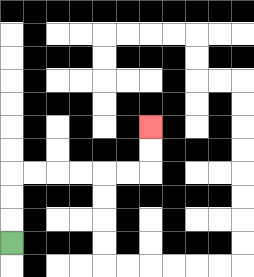{'start': '[0, 10]', 'end': '[6, 5]', 'path_directions': 'U,U,U,R,R,R,R,R,R,U,U', 'path_coordinates': '[[0, 10], [0, 9], [0, 8], [0, 7], [1, 7], [2, 7], [3, 7], [4, 7], [5, 7], [6, 7], [6, 6], [6, 5]]'}